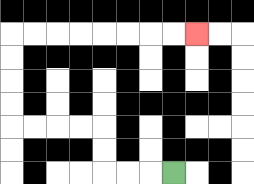{'start': '[7, 7]', 'end': '[8, 1]', 'path_directions': 'L,L,L,U,U,L,L,L,L,U,U,U,U,R,R,R,R,R,R,R,R', 'path_coordinates': '[[7, 7], [6, 7], [5, 7], [4, 7], [4, 6], [4, 5], [3, 5], [2, 5], [1, 5], [0, 5], [0, 4], [0, 3], [0, 2], [0, 1], [1, 1], [2, 1], [3, 1], [4, 1], [5, 1], [6, 1], [7, 1], [8, 1]]'}